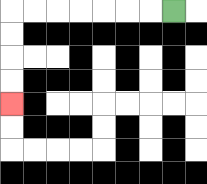{'start': '[7, 0]', 'end': '[0, 4]', 'path_directions': 'L,L,L,L,L,L,L,D,D,D,D', 'path_coordinates': '[[7, 0], [6, 0], [5, 0], [4, 0], [3, 0], [2, 0], [1, 0], [0, 0], [0, 1], [0, 2], [0, 3], [0, 4]]'}